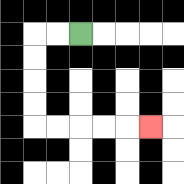{'start': '[3, 1]', 'end': '[6, 5]', 'path_directions': 'L,L,D,D,D,D,R,R,R,R,R', 'path_coordinates': '[[3, 1], [2, 1], [1, 1], [1, 2], [1, 3], [1, 4], [1, 5], [2, 5], [3, 5], [4, 5], [5, 5], [6, 5]]'}